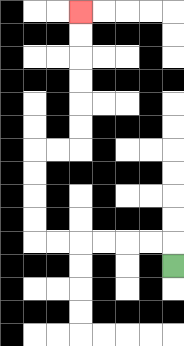{'start': '[7, 11]', 'end': '[3, 0]', 'path_directions': 'U,L,L,L,L,L,L,U,U,U,U,R,R,U,U,U,U,U,U', 'path_coordinates': '[[7, 11], [7, 10], [6, 10], [5, 10], [4, 10], [3, 10], [2, 10], [1, 10], [1, 9], [1, 8], [1, 7], [1, 6], [2, 6], [3, 6], [3, 5], [3, 4], [3, 3], [3, 2], [3, 1], [3, 0]]'}